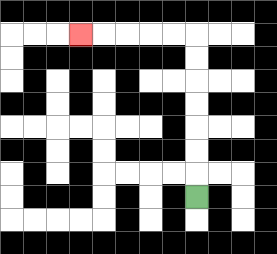{'start': '[8, 8]', 'end': '[3, 1]', 'path_directions': 'U,U,U,U,U,U,U,L,L,L,L,L', 'path_coordinates': '[[8, 8], [8, 7], [8, 6], [8, 5], [8, 4], [8, 3], [8, 2], [8, 1], [7, 1], [6, 1], [5, 1], [4, 1], [3, 1]]'}